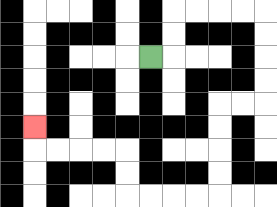{'start': '[6, 2]', 'end': '[1, 5]', 'path_directions': 'R,U,U,R,R,R,R,D,D,D,D,L,L,D,D,D,D,L,L,L,L,U,U,L,L,L,L,U', 'path_coordinates': '[[6, 2], [7, 2], [7, 1], [7, 0], [8, 0], [9, 0], [10, 0], [11, 0], [11, 1], [11, 2], [11, 3], [11, 4], [10, 4], [9, 4], [9, 5], [9, 6], [9, 7], [9, 8], [8, 8], [7, 8], [6, 8], [5, 8], [5, 7], [5, 6], [4, 6], [3, 6], [2, 6], [1, 6], [1, 5]]'}